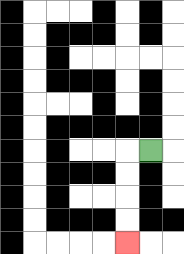{'start': '[6, 6]', 'end': '[5, 10]', 'path_directions': 'L,D,D,D,D', 'path_coordinates': '[[6, 6], [5, 6], [5, 7], [5, 8], [5, 9], [5, 10]]'}